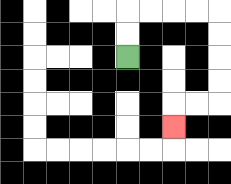{'start': '[5, 2]', 'end': '[7, 5]', 'path_directions': 'U,U,R,R,R,R,D,D,D,D,L,L,D', 'path_coordinates': '[[5, 2], [5, 1], [5, 0], [6, 0], [7, 0], [8, 0], [9, 0], [9, 1], [9, 2], [9, 3], [9, 4], [8, 4], [7, 4], [7, 5]]'}